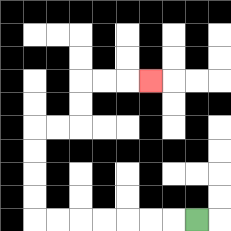{'start': '[8, 9]', 'end': '[6, 3]', 'path_directions': 'L,L,L,L,L,L,L,U,U,U,U,R,R,U,U,R,R,R', 'path_coordinates': '[[8, 9], [7, 9], [6, 9], [5, 9], [4, 9], [3, 9], [2, 9], [1, 9], [1, 8], [1, 7], [1, 6], [1, 5], [2, 5], [3, 5], [3, 4], [3, 3], [4, 3], [5, 3], [6, 3]]'}